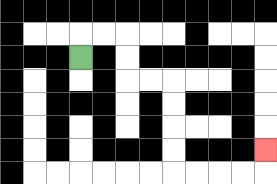{'start': '[3, 2]', 'end': '[11, 6]', 'path_directions': 'U,R,R,D,D,R,R,D,D,D,D,R,R,R,R,U', 'path_coordinates': '[[3, 2], [3, 1], [4, 1], [5, 1], [5, 2], [5, 3], [6, 3], [7, 3], [7, 4], [7, 5], [7, 6], [7, 7], [8, 7], [9, 7], [10, 7], [11, 7], [11, 6]]'}